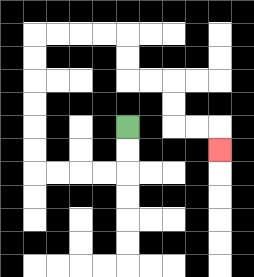{'start': '[5, 5]', 'end': '[9, 6]', 'path_directions': 'D,D,L,L,L,L,U,U,U,U,U,U,R,R,R,R,D,D,R,R,D,D,R,R,D', 'path_coordinates': '[[5, 5], [5, 6], [5, 7], [4, 7], [3, 7], [2, 7], [1, 7], [1, 6], [1, 5], [1, 4], [1, 3], [1, 2], [1, 1], [2, 1], [3, 1], [4, 1], [5, 1], [5, 2], [5, 3], [6, 3], [7, 3], [7, 4], [7, 5], [8, 5], [9, 5], [9, 6]]'}